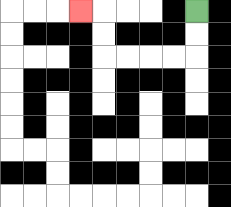{'start': '[8, 0]', 'end': '[3, 0]', 'path_directions': 'D,D,L,L,L,L,U,U,L', 'path_coordinates': '[[8, 0], [8, 1], [8, 2], [7, 2], [6, 2], [5, 2], [4, 2], [4, 1], [4, 0], [3, 0]]'}